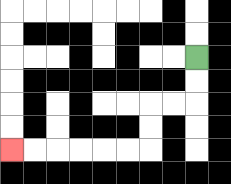{'start': '[8, 2]', 'end': '[0, 6]', 'path_directions': 'D,D,L,L,D,D,L,L,L,L,L,L', 'path_coordinates': '[[8, 2], [8, 3], [8, 4], [7, 4], [6, 4], [6, 5], [6, 6], [5, 6], [4, 6], [3, 6], [2, 6], [1, 6], [0, 6]]'}